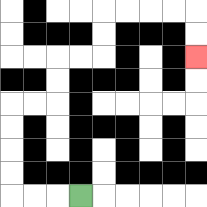{'start': '[3, 8]', 'end': '[8, 2]', 'path_directions': 'L,L,L,U,U,U,U,R,R,U,U,R,R,U,U,R,R,R,R,D,D', 'path_coordinates': '[[3, 8], [2, 8], [1, 8], [0, 8], [0, 7], [0, 6], [0, 5], [0, 4], [1, 4], [2, 4], [2, 3], [2, 2], [3, 2], [4, 2], [4, 1], [4, 0], [5, 0], [6, 0], [7, 0], [8, 0], [8, 1], [8, 2]]'}